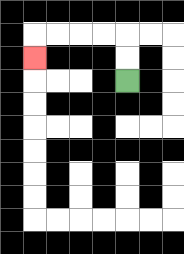{'start': '[5, 3]', 'end': '[1, 2]', 'path_directions': 'U,U,L,L,L,L,D', 'path_coordinates': '[[5, 3], [5, 2], [5, 1], [4, 1], [3, 1], [2, 1], [1, 1], [1, 2]]'}